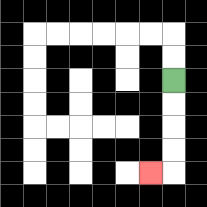{'start': '[7, 3]', 'end': '[6, 7]', 'path_directions': 'D,D,D,D,L', 'path_coordinates': '[[7, 3], [7, 4], [7, 5], [7, 6], [7, 7], [6, 7]]'}